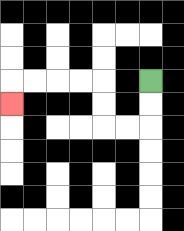{'start': '[6, 3]', 'end': '[0, 4]', 'path_directions': 'D,D,L,L,U,U,L,L,L,L,D', 'path_coordinates': '[[6, 3], [6, 4], [6, 5], [5, 5], [4, 5], [4, 4], [4, 3], [3, 3], [2, 3], [1, 3], [0, 3], [0, 4]]'}